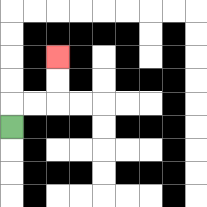{'start': '[0, 5]', 'end': '[2, 2]', 'path_directions': 'U,R,R,U,U', 'path_coordinates': '[[0, 5], [0, 4], [1, 4], [2, 4], [2, 3], [2, 2]]'}